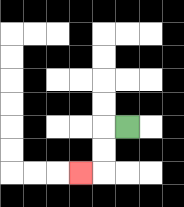{'start': '[5, 5]', 'end': '[3, 7]', 'path_directions': 'L,D,D,L', 'path_coordinates': '[[5, 5], [4, 5], [4, 6], [4, 7], [3, 7]]'}